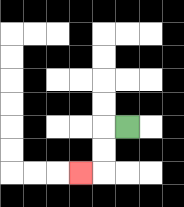{'start': '[5, 5]', 'end': '[3, 7]', 'path_directions': 'L,D,D,L', 'path_coordinates': '[[5, 5], [4, 5], [4, 6], [4, 7], [3, 7]]'}